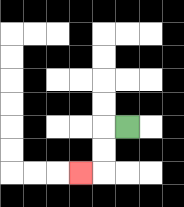{'start': '[5, 5]', 'end': '[3, 7]', 'path_directions': 'L,D,D,L', 'path_coordinates': '[[5, 5], [4, 5], [4, 6], [4, 7], [3, 7]]'}